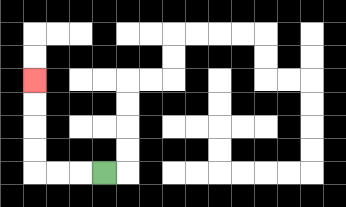{'start': '[4, 7]', 'end': '[1, 3]', 'path_directions': 'L,L,L,U,U,U,U', 'path_coordinates': '[[4, 7], [3, 7], [2, 7], [1, 7], [1, 6], [1, 5], [1, 4], [1, 3]]'}